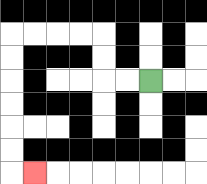{'start': '[6, 3]', 'end': '[1, 7]', 'path_directions': 'L,L,U,U,L,L,L,L,D,D,D,D,D,D,R', 'path_coordinates': '[[6, 3], [5, 3], [4, 3], [4, 2], [4, 1], [3, 1], [2, 1], [1, 1], [0, 1], [0, 2], [0, 3], [0, 4], [0, 5], [0, 6], [0, 7], [1, 7]]'}